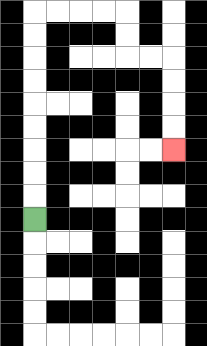{'start': '[1, 9]', 'end': '[7, 6]', 'path_directions': 'U,U,U,U,U,U,U,U,U,R,R,R,R,D,D,R,R,D,D,D,D', 'path_coordinates': '[[1, 9], [1, 8], [1, 7], [1, 6], [1, 5], [1, 4], [1, 3], [1, 2], [1, 1], [1, 0], [2, 0], [3, 0], [4, 0], [5, 0], [5, 1], [5, 2], [6, 2], [7, 2], [7, 3], [7, 4], [7, 5], [7, 6]]'}